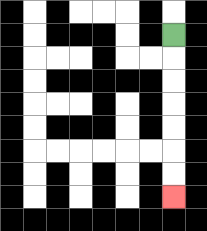{'start': '[7, 1]', 'end': '[7, 8]', 'path_directions': 'D,D,D,D,D,D,D', 'path_coordinates': '[[7, 1], [7, 2], [7, 3], [7, 4], [7, 5], [7, 6], [7, 7], [7, 8]]'}